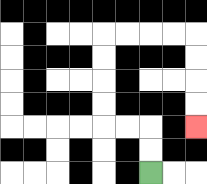{'start': '[6, 7]', 'end': '[8, 5]', 'path_directions': 'U,U,L,L,U,U,U,U,R,R,R,R,D,D,D,D', 'path_coordinates': '[[6, 7], [6, 6], [6, 5], [5, 5], [4, 5], [4, 4], [4, 3], [4, 2], [4, 1], [5, 1], [6, 1], [7, 1], [8, 1], [8, 2], [8, 3], [8, 4], [8, 5]]'}